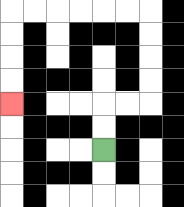{'start': '[4, 6]', 'end': '[0, 4]', 'path_directions': 'U,U,R,R,U,U,U,U,L,L,L,L,L,L,D,D,D,D', 'path_coordinates': '[[4, 6], [4, 5], [4, 4], [5, 4], [6, 4], [6, 3], [6, 2], [6, 1], [6, 0], [5, 0], [4, 0], [3, 0], [2, 0], [1, 0], [0, 0], [0, 1], [0, 2], [0, 3], [0, 4]]'}